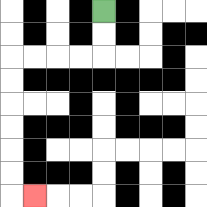{'start': '[4, 0]', 'end': '[1, 8]', 'path_directions': 'D,D,L,L,L,L,D,D,D,D,D,D,R', 'path_coordinates': '[[4, 0], [4, 1], [4, 2], [3, 2], [2, 2], [1, 2], [0, 2], [0, 3], [0, 4], [0, 5], [0, 6], [0, 7], [0, 8], [1, 8]]'}